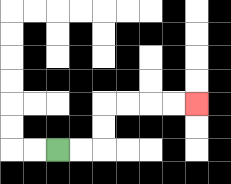{'start': '[2, 6]', 'end': '[8, 4]', 'path_directions': 'R,R,U,U,R,R,R,R', 'path_coordinates': '[[2, 6], [3, 6], [4, 6], [4, 5], [4, 4], [5, 4], [6, 4], [7, 4], [8, 4]]'}